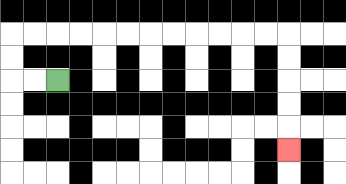{'start': '[2, 3]', 'end': '[12, 6]', 'path_directions': 'L,L,U,U,R,R,R,R,R,R,R,R,R,R,R,R,D,D,D,D,D', 'path_coordinates': '[[2, 3], [1, 3], [0, 3], [0, 2], [0, 1], [1, 1], [2, 1], [3, 1], [4, 1], [5, 1], [6, 1], [7, 1], [8, 1], [9, 1], [10, 1], [11, 1], [12, 1], [12, 2], [12, 3], [12, 4], [12, 5], [12, 6]]'}